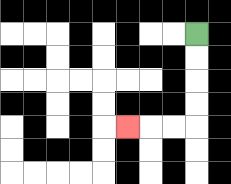{'start': '[8, 1]', 'end': '[5, 5]', 'path_directions': 'D,D,D,D,L,L,L', 'path_coordinates': '[[8, 1], [8, 2], [8, 3], [8, 4], [8, 5], [7, 5], [6, 5], [5, 5]]'}